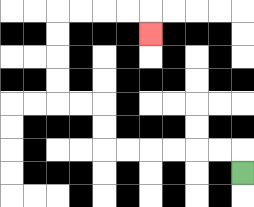{'start': '[10, 7]', 'end': '[6, 1]', 'path_directions': 'U,L,L,L,L,L,L,U,U,L,L,U,U,U,U,R,R,R,R,D', 'path_coordinates': '[[10, 7], [10, 6], [9, 6], [8, 6], [7, 6], [6, 6], [5, 6], [4, 6], [4, 5], [4, 4], [3, 4], [2, 4], [2, 3], [2, 2], [2, 1], [2, 0], [3, 0], [4, 0], [5, 0], [6, 0], [6, 1]]'}